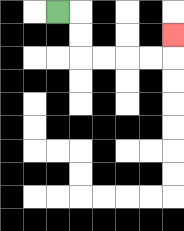{'start': '[2, 0]', 'end': '[7, 1]', 'path_directions': 'R,D,D,R,R,R,R,U', 'path_coordinates': '[[2, 0], [3, 0], [3, 1], [3, 2], [4, 2], [5, 2], [6, 2], [7, 2], [7, 1]]'}